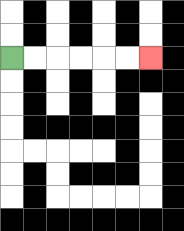{'start': '[0, 2]', 'end': '[6, 2]', 'path_directions': 'R,R,R,R,R,R', 'path_coordinates': '[[0, 2], [1, 2], [2, 2], [3, 2], [4, 2], [5, 2], [6, 2]]'}